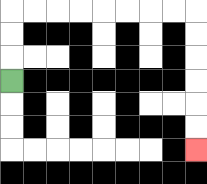{'start': '[0, 3]', 'end': '[8, 6]', 'path_directions': 'U,U,U,R,R,R,R,R,R,R,R,D,D,D,D,D,D', 'path_coordinates': '[[0, 3], [0, 2], [0, 1], [0, 0], [1, 0], [2, 0], [3, 0], [4, 0], [5, 0], [6, 0], [7, 0], [8, 0], [8, 1], [8, 2], [8, 3], [8, 4], [8, 5], [8, 6]]'}